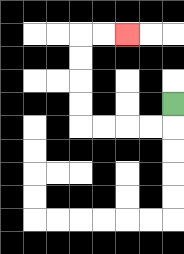{'start': '[7, 4]', 'end': '[5, 1]', 'path_directions': 'D,L,L,L,L,U,U,U,U,R,R', 'path_coordinates': '[[7, 4], [7, 5], [6, 5], [5, 5], [4, 5], [3, 5], [3, 4], [3, 3], [3, 2], [3, 1], [4, 1], [5, 1]]'}